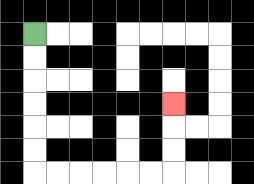{'start': '[1, 1]', 'end': '[7, 4]', 'path_directions': 'D,D,D,D,D,D,R,R,R,R,R,R,U,U,U', 'path_coordinates': '[[1, 1], [1, 2], [1, 3], [1, 4], [1, 5], [1, 6], [1, 7], [2, 7], [3, 7], [4, 7], [5, 7], [6, 7], [7, 7], [7, 6], [7, 5], [7, 4]]'}